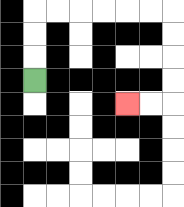{'start': '[1, 3]', 'end': '[5, 4]', 'path_directions': 'U,U,U,R,R,R,R,R,R,D,D,D,D,L,L', 'path_coordinates': '[[1, 3], [1, 2], [1, 1], [1, 0], [2, 0], [3, 0], [4, 0], [5, 0], [6, 0], [7, 0], [7, 1], [7, 2], [7, 3], [7, 4], [6, 4], [5, 4]]'}